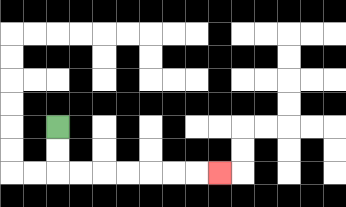{'start': '[2, 5]', 'end': '[9, 7]', 'path_directions': 'D,D,R,R,R,R,R,R,R', 'path_coordinates': '[[2, 5], [2, 6], [2, 7], [3, 7], [4, 7], [5, 7], [6, 7], [7, 7], [8, 7], [9, 7]]'}